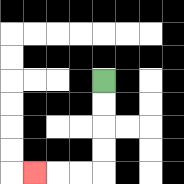{'start': '[4, 3]', 'end': '[1, 7]', 'path_directions': 'D,D,D,D,L,L,L', 'path_coordinates': '[[4, 3], [4, 4], [4, 5], [4, 6], [4, 7], [3, 7], [2, 7], [1, 7]]'}